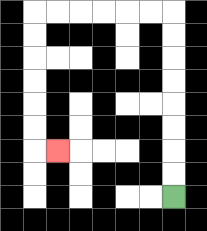{'start': '[7, 8]', 'end': '[2, 6]', 'path_directions': 'U,U,U,U,U,U,U,U,L,L,L,L,L,L,D,D,D,D,D,D,R', 'path_coordinates': '[[7, 8], [7, 7], [7, 6], [7, 5], [7, 4], [7, 3], [7, 2], [7, 1], [7, 0], [6, 0], [5, 0], [4, 0], [3, 0], [2, 0], [1, 0], [1, 1], [1, 2], [1, 3], [1, 4], [1, 5], [1, 6], [2, 6]]'}